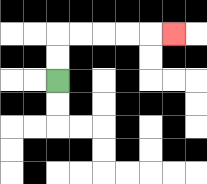{'start': '[2, 3]', 'end': '[7, 1]', 'path_directions': 'U,U,R,R,R,R,R', 'path_coordinates': '[[2, 3], [2, 2], [2, 1], [3, 1], [4, 1], [5, 1], [6, 1], [7, 1]]'}